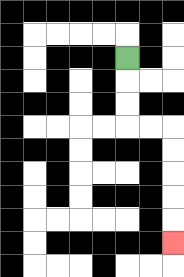{'start': '[5, 2]', 'end': '[7, 10]', 'path_directions': 'D,D,D,R,R,D,D,D,D,D', 'path_coordinates': '[[5, 2], [5, 3], [5, 4], [5, 5], [6, 5], [7, 5], [7, 6], [7, 7], [7, 8], [7, 9], [7, 10]]'}